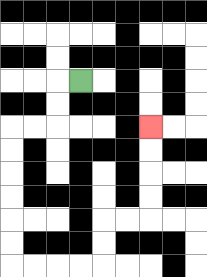{'start': '[3, 3]', 'end': '[6, 5]', 'path_directions': 'L,D,D,L,L,D,D,D,D,D,D,R,R,R,R,U,U,R,R,U,U,U,U', 'path_coordinates': '[[3, 3], [2, 3], [2, 4], [2, 5], [1, 5], [0, 5], [0, 6], [0, 7], [0, 8], [0, 9], [0, 10], [0, 11], [1, 11], [2, 11], [3, 11], [4, 11], [4, 10], [4, 9], [5, 9], [6, 9], [6, 8], [6, 7], [6, 6], [6, 5]]'}